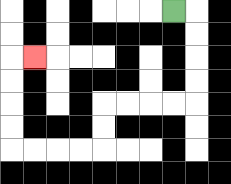{'start': '[7, 0]', 'end': '[1, 2]', 'path_directions': 'R,D,D,D,D,L,L,L,L,D,D,L,L,L,L,U,U,U,U,R', 'path_coordinates': '[[7, 0], [8, 0], [8, 1], [8, 2], [8, 3], [8, 4], [7, 4], [6, 4], [5, 4], [4, 4], [4, 5], [4, 6], [3, 6], [2, 6], [1, 6], [0, 6], [0, 5], [0, 4], [0, 3], [0, 2], [1, 2]]'}